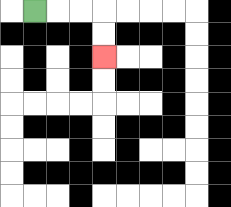{'start': '[1, 0]', 'end': '[4, 2]', 'path_directions': 'R,R,R,D,D', 'path_coordinates': '[[1, 0], [2, 0], [3, 0], [4, 0], [4, 1], [4, 2]]'}